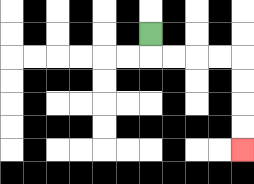{'start': '[6, 1]', 'end': '[10, 6]', 'path_directions': 'D,R,R,R,R,D,D,D,D', 'path_coordinates': '[[6, 1], [6, 2], [7, 2], [8, 2], [9, 2], [10, 2], [10, 3], [10, 4], [10, 5], [10, 6]]'}